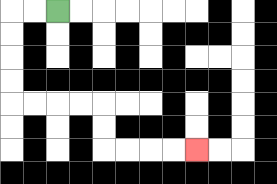{'start': '[2, 0]', 'end': '[8, 6]', 'path_directions': 'L,L,D,D,D,D,R,R,R,R,D,D,R,R,R,R', 'path_coordinates': '[[2, 0], [1, 0], [0, 0], [0, 1], [0, 2], [0, 3], [0, 4], [1, 4], [2, 4], [3, 4], [4, 4], [4, 5], [4, 6], [5, 6], [6, 6], [7, 6], [8, 6]]'}